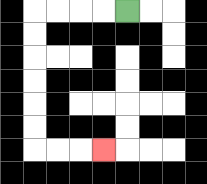{'start': '[5, 0]', 'end': '[4, 6]', 'path_directions': 'L,L,L,L,D,D,D,D,D,D,R,R,R', 'path_coordinates': '[[5, 0], [4, 0], [3, 0], [2, 0], [1, 0], [1, 1], [1, 2], [1, 3], [1, 4], [1, 5], [1, 6], [2, 6], [3, 6], [4, 6]]'}